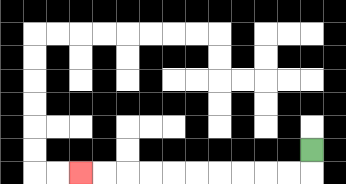{'start': '[13, 6]', 'end': '[3, 7]', 'path_directions': 'D,L,L,L,L,L,L,L,L,L,L', 'path_coordinates': '[[13, 6], [13, 7], [12, 7], [11, 7], [10, 7], [9, 7], [8, 7], [7, 7], [6, 7], [5, 7], [4, 7], [3, 7]]'}